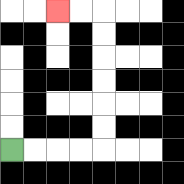{'start': '[0, 6]', 'end': '[2, 0]', 'path_directions': 'R,R,R,R,U,U,U,U,U,U,L,L', 'path_coordinates': '[[0, 6], [1, 6], [2, 6], [3, 6], [4, 6], [4, 5], [4, 4], [4, 3], [4, 2], [4, 1], [4, 0], [3, 0], [2, 0]]'}